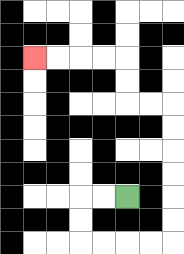{'start': '[5, 8]', 'end': '[1, 2]', 'path_directions': 'L,L,D,D,R,R,R,R,U,U,U,U,U,U,L,L,U,U,L,L,L,L', 'path_coordinates': '[[5, 8], [4, 8], [3, 8], [3, 9], [3, 10], [4, 10], [5, 10], [6, 10], [7, 10], [7, 9], [7, 8], [7, 7], [7, 6], [7, 5], [7, 4], [6, 4], [5, 4], [5, 3], [5, 2], [4, 2], [3, 2], [2, 2], [1, 2]]'}